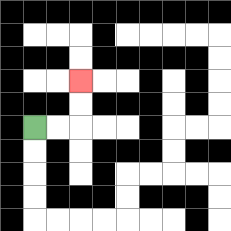{'start': '[1, 5]', 'end': '[3, 3]', 'path_directions': 'R,R,U,U', 'path_coordinates': '[[1, 5], [2, 5], [3, 5], [3, 4], [3, 3]]'}